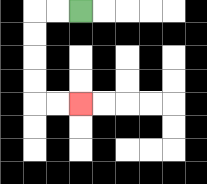{'start': '[3, 0]', 'end': '[3, 4]', 'path_directions': 'L,L,D,D,D,D,R,R', 'path_coordinates': '[[3, 0], [2, 0], [1, 0], [1, 1], [1, 2], [1, 3], [1, 4], [2, 4], [3, 4]]'}